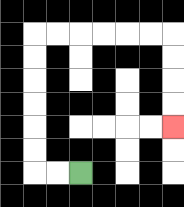{'start': '[3, 7]', 'end': '[7, 5]', 'path_directions': 'L,L,U,U,U,U,U,U,R,R,R,R,R,R,D,D,D,D', 'path_coordinates': '[[3, 7], [2, 7], [1, 7], [1, 6], [1, 5], [1, 4], [1, 3], [1, 2], [1, 1], [2, 1], [3, 1], [4, 1], [5, 1], [6, 1], [7, 1], [7, 2], [7, 3], [7, 4], [7, 5]]'}